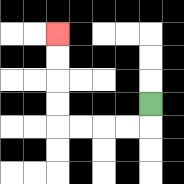{'start': '[6, 4]', 'end': '[2, 1]', 'path_directions': 'D,L,L,L,L,U,U,U,U', 'path_coordinates': '[[6, 4], [6, 5], [5, 5], [4, 5], [3, 5], [2, 5], [2, 4], [2, 3], [2, 2], [2, 1]]'}